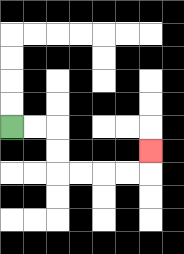{'start': '[0, 5]', 'end': '[6, 6]', 'path_directions': 'R,R,D,D,R,R,R,R,U', 'path_coordinates': '[[0, 5], [1, 5], [2, 5], [2, 6], [2, 7], [3, 7], [4, 7], [5, 7], [6, 7], [6, 6]]'}